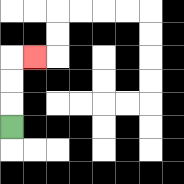{'start': '[0, 5]', 'end': '[1, 2]', 'path_directions': 'U,U,U,R', 'path_coordinates': '[[0, 5], [0, 4], [0, 3], [0, 2], [1, 2]]'}